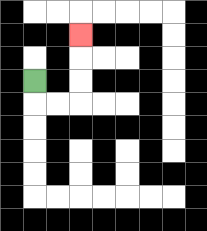{'start': '[1, 3]', 'end': '[3, 1]', 'path_directions': 'D,R,R,U,U,U', 'path_coordinates': '[[1, 3], [1, 4], [2, 4], [3, 4], [3, 3], [3, 2], [3, 1]]'}